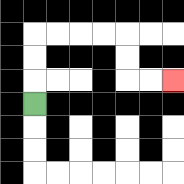{'start': '[1, 4]', 'end': '[7, 3]', 'path_directions': 'U,U,U,R,R,R,R,D,D,R,R', 'path_coordinates': '[[1, 4], [1, 3], [1, 2], [1, 1], [2, 1], [3, 1], [4, 1], [5, 1], [5, 2], [5, 3], [6, 3], [7, 3]]'}